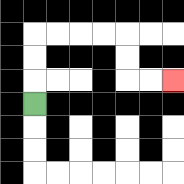{'start': '[1, 4]', 'end': '[7, 3]', 'path_directions': 'U,U,U,R,R,R,R,D,D,R,R', 'path_coordinates': '[[1, 4], [1, 3], [1, 2], [1, 1], [2, 1], [3, 1], [4, 1], [5, 1], [5, 2], [5, 3], [6, 3], [7, 3]]'}